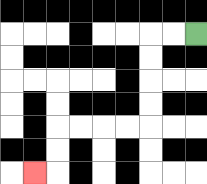{'start': '[8, 1]', 'end': '[1, 7]', 'path_directions': 'L,L,D,D,D,D,L,L,L,L,D,D,L', 'path_coordinates': '[[8, 1], [7, 1], [6, 1], [6, 2], [6, 3], [6, 4], [6, 5], [5, 5], [4, 5], [3, 5], [2, 5], [2, 6], [2, 7], [1, 7]]'}